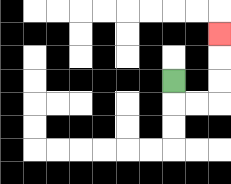{'start': '[7, 3]', 'end': '[9, 1]', 'path_directions': 'D,R,R,U,U,U', 'path_coordinates': '[[7, 3], [7, 4], [8, 4], [9, 4], [9, 3], [9, 2], [9, 1]]'}